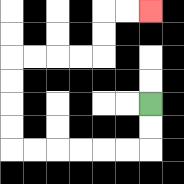{'start': '[6, 4]', 'end': '[6, 0]', 'path_directions': 'D,D,L,L,L,L,L,L,U,U,U,U,R,R,R,R,U,U,R,R', 'path_coordinates': '[[6, 4], [6, 5], [6, 6], [5, 6], [4, 6], [3, 6], [2, 6], [1, 6], [0, 6], [0, 5], [0, 4], [0, 3], [0, 2], [1, 2], [2, 2], [3, 2], [4, 2], [4, 1], [4, 0], [5, 0], [6, 0]]'}